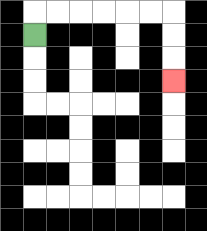{'start': '[1, 1]', 'end': '[7, 3]', 'path_directions': 'U,R,R,R,R,R,R,D,D,D', 'path_coordinates': '[[1, 1], [1, 0], [2, 0], [3, 0], [4, 0], [5, 0], [6, 0], [7, 0], [7, 1], [7, 2], [7, 3]]'}